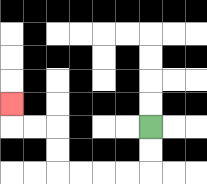{'start': '[6, 5]', 'end': '[0, 4]', 'path_directions': 'D,D,L,L,L,L,U,U,L,L,U', 'path_coordinates': '[[6, 5], [6, 6], [6, 7], [5, 7], [4, 7], [3, 7], [2, 7], [2, 6], [2, 5], [1, 5], [0, 5], [0, 4]]'}